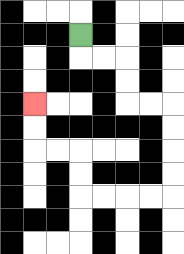{'start': '[3, 1]', 'end': '[1, 4]', 'path_directions': 'D,R,R,D,D,R,R,D,D,D,D,L,L,L,L,U,U,L,L,U,U', 'path_coordinates': '[[3, 1], [3, 2], [4, 2], [5, 2], [5, 3], [5, 4], [6, 4], [7, 4], [7, 5], [7, 6], [7, 7], [7, 8], [6, 8], [5, 8], [4, 8], [3, 8], [3, 7], [3, 6], [2, 6], [1, 6], [1, 5], [1, 4]]'}